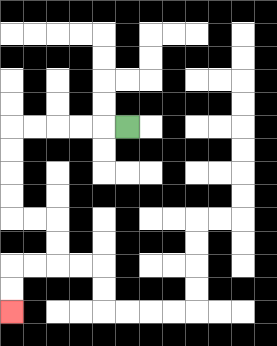{'start': '[5, 5]', 'end': '[0, 13]', 'path_directions': 'L,L,L,L,L,D,D,D,D,R,R,D,D,L,L,D,D', 'path_coordinates': '[[5, 5], [4, 5], [3, 5], [2, 5], [1, 5], [0, 5], [0, 6], [0, 7], [0, 8], [0, 9], [1, 9], [2, 9], [2, 10], [2, 11], [1, 11], [0, 11], [0, 12], [0, 13]]'}